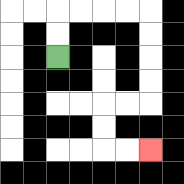{'start': '[2, 2]', 'end': '[6, 6]', 'path_directions': 'U,U,R,R,R,R,D,D,D,D,L,L,D,D,R,R', 'path_coordinates': '[[2, 2], [2, 1], [2, 0], [3, 0], [4, 0], [5, 0], [6, 0], [6, 1], [6, 2], [6, 3], [6, 4], [5, 4], [4, 4], [4, 5], [4, 6], [5, 6], [6, 6]]'}